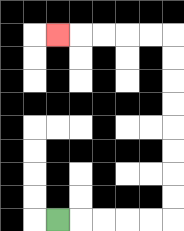{'start': '[2, 9]', 'end': '[2, 1]', 'path_directions': 'R,R,R,R,R,U,U,U,U,U,U,U,U,L,L,L,L,L', 'path_coordinates': '[[2, 9], [3, 9], [4, 9], [5, 9], [6, 9], [7, 9], [7, 8], [7, 7], [7, 6], [7, 5], [7, 4], [7, 3], [7, 2], [7, 1], [6, 1], [5, 1], [4, 1], [3, 1], [2, 1]]'}